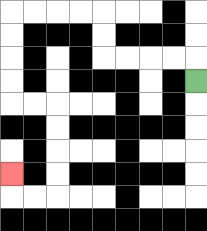{'start': '[8, 3]', 'end': '[0, 7]', 'path_directions': 'U,L,L,L,L,U,U,L,L,L,L,D,D,D,D,R,R,D,D,D,D,L,L,U', 'path_coordinates': '[[8, 3], [8, 2], [7, 2], [6, 2], [5, 2], [4, 2], [4, 1], [4, 0], [3, 0], [2, 0], [1, 0], [0, 0], [0, 1], [0, 2], [0, 3], [0, 4], [1, 4], [2, 4], [2, 5], [2, 6], [2, 7], [2, 8], [1, 8], [0, 8], [0, 7]]'}